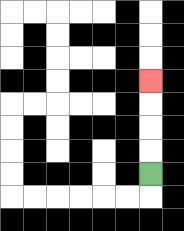{'start': '[6, 7]', 'end': '[6, 3]', 'path_directions': 'U,U,U,U', 'path_coordinates': '[[6, 7], [6, 6], [6, 5], [6, 4], [6, 3]]'}